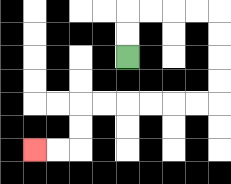{'start': '[5, 2]', 'end': '[1, 6]', 'path_directions': 'U,U,R,R,R,R,D,D,D,D,L,L,L,L,L,L,D,D,L,L', 'path_coordinates': '[[5, 2], [5, 1], [5, 0], [6, 0], [7, 0], [8, 0], [9, 0], [9, 1], [9, 2], [9, 3], [9, 4], [8, 4], [7, 4], [6, 4], [5, 4], [4, 4], [3, 4], [3, 5], [3, 6], [2, 6], [1, 6]]'}